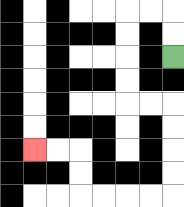{'start': '[7, 2]', 'end': '[1, 6]', 'path_directions': 'U,U,L,L,D,D,D,D,R,R,D,D,D,D,L,L,L,L,U,U,L,L', 'path_coordinates': '[[7, 2], [7, 1], [7, 0], [6, 0], [5, 0], [5, 1], [5, 2], [5, 3], [5, 4], [6, 4], [7, 4], [7, 5], [7, 6], [7, 7], [7, 8], [6, 8], [5, 8], [4, 8], [3, 8], [3, 7], [3, 6], [2, 6], [1, 6]]'}